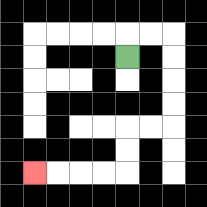{'start': '[5, 2]', 'end': '[1, 7]', 'path_directions': 'U,R,R,D,D,D,D,L,L,D,D,L,L,L,L', 'path_coordinates': '[[5, 2], [5, 1], [6, 1], [7, 1], [7, 2], [7, 3], [7, 4], [7, 5], [6, 5], [5, 5], [5, 6], [5, 7], [4, 7], [3, 7], [2, 7], [1, 7]]'}